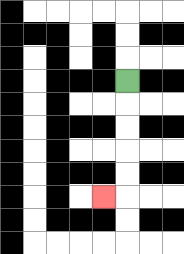{'start': '[5, 3]', 'end': '[4, 8]', 'path_directions': 'D,D,D,D,D,L', 'path_coordinates': '[[5, 3], [5, 4], [5, 5], [5, 6], [5, 7], [5, 8], [4, 8]]'}